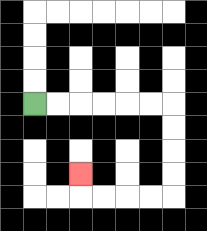{'start': '[1, 4]', 'end': '[3, 7]', 'path_directions': 'R,R,R,R,R,R,D,D,D,D,L,L,L,L,U', 'path_coordinates': '[[1, 4], [2, 4], [3, 4], [4, 4], [5, 4], [6, 4], [7, 4], [7, 5], [7, 6], [7, 7], [7, 8], [6, 8], [5, 8], [4, 8], [3, 8], [3, 7]]'}